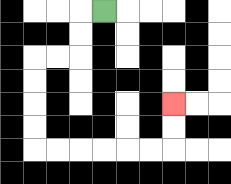{'start': '[4, 0]', 'end': '[7, 4]', 'path_directions': 'L,D,D,L,L,D,D,D,D,R,R,R,R,R,R,U,U', 'path_coordinates': '[[4, 0], [3, 0], [3, 1], [3, 2], [2, 2], [1, 2], [1, 3], [1, 4], [1, 5], [1, 6], [2, 6], [3, 6], [4, 6], [5, 6], [6, 6], [7, 6], [7, 5], [7, 4]]'}